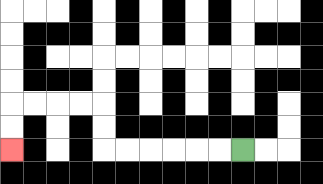{'start': '[10, 6]', 'end': '[0, 6]', 'path_directions': 'L,L,L,L,L,L,U,U,L,L,L,L,D,D', 'path_coordinates': '[[10, 6], [9, 6], [8, 6], [7, 6], [6, 6], [5, 6], [4, 6], [4, 5], [4, 4], [3, 4], [2, 4], [1, 4], [0, 4], [0, 5], [0, 6]]'}